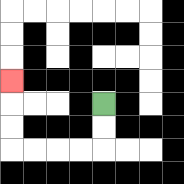{'start': '[4, 4]', 'end': '[0, 3]', 'path_directions': 'D,D,L,L,L,L,U,U,U', 'path_coordinates': '[[4, 4], [4, 5], [4, 6], [3, 6], [2, 6], [1, 6], [0, 6], [0, 5], [0, 4], [0, 3]]'}